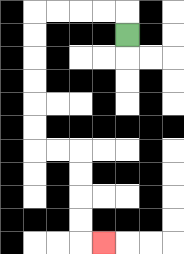{'start': '[5, 1]', 'end': '[4, 10]', 'path_directions': 'U,L,L,L,L,D,D,D,D,D,D,R,R,D,D,D,D,R', 'path_coordinates': '[[5, 1], [5, 0], [4, 0], [3, 0], [2, 0], [1, 0], [1, 1], [1, 2], [1, 3], [1, 4], [1, 5], [1, 6], [2, 6], [3, 6], [3, 7], [3, 8], [3, 9], [3, 10], [4, 10]]'}